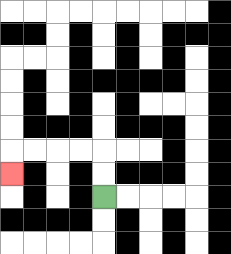{'start': '[4, 8]', 'end': '[0, 7]', 'path_directions': 'U,U,L,L,L,L,D', 'path_coordinates': '[[4, 8], [4, 7], [4, 6], [3, 6], [2, 6], [1, 6], [0, 6], [0, 7]]'}